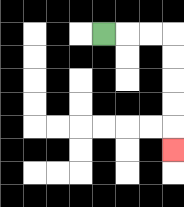{'start': '[4, 1]', 'end': '[7, 6]', 'path_directions': 'R,R,R,D,D,D,D,D', 'path_coordinates': '[[4, 1], [5, 1], [6, 1], [7, 1], [7, 2], [7, 3], [7, 4], [7, 5], [7, 6]]'}